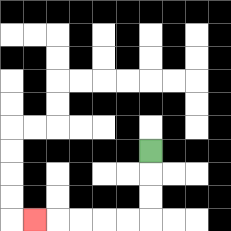{'start': '[6, 6]', 'end': '[1, 9]', 'path_directions': 'D,D,D,L,L,L,L,L', 'path_coordinates': '[[6, 6], [6, 7], [6, 8], [6, 9], [5, 9], [4, 9], [3, 9], [2, 9], [1, 9]]'}